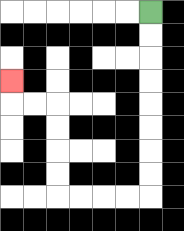{'start': '[6, 0]', 'end': '[0, 3]', 'path_directions': 'D,D,D,D,D,D,D,D,L,L,L,L,U,U,U,U,L,L,U', 'path_coordinates': '[[6, 0], [6, 1], [6, 2], [6, 3], [6, 4], [6, 5], [6, 6], [6, 7], [6, 8], [5, 8], [4, 8], [3, 8], [2, 8], [2, 7], [2, 6], [2, 5], [2, 4], [1, 4], [0, 4], [0, 3]]'}